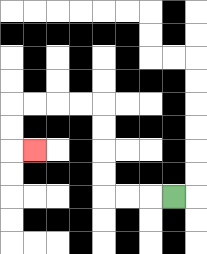{'start': '[7, 8]', 'end': '[1, 6]', 'path_directions': 'L,L,L,U,U,U,U,L,L,L,L,D,D,R', 'path_coordinates': '[[7, 8], [6, 8], [5, 8], [4, 8], [4, 7], [4, 6], [4, 5], [4, 4], [3, 4], [2, 4], [1, 4], [0, 4], [0, 5], [0, 6], [1, 6]]'}